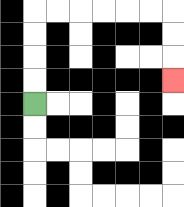{'start': '[1, 4]', 'end': '[7, 3]', 'path_directions': 'U,U,U,U,R,R,R,R,R,R,D,D,D', 'path_coordinates': '[[1, 4], [1, 3], [1, 2], [1, 1], [1, 0], [2, 0], [3, 0], [4, 0], [5, 0], [6, 0], [7, 0], [7, 1], [7, 2], [7, 3]]'}